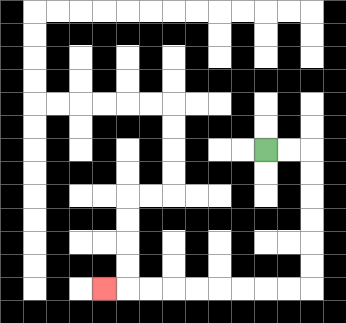{'start': '[11, 6]', 'end': '[4, 12]', 'path_directions': 'R,R,D,D,D,D,D,D,L,L,L,L,L,L,L,L,L', 'path_coordinates': '[[11, 6], [12, 6], [13, 6], [13, 7], [13, 8], [13, 9], [13, 10], [13, 11], [13, 12], [12, 12], [11, 12], [10, 12], [9, 12], [8, 12], [7, 12], [6, 12], [5, 12], [4, 12]]'}